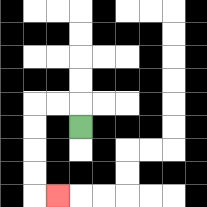{'start': '[3, 5]', 'end': '[2, 8]', 'path_directions': 'U,L,L,D,D,D,D,R', 'path_coordinates': '[[3, 5], [3, 4], [2, 4], [1, 4], [1, 5], [1, 6], [1, 7], [1, 8], [2, 8]]'}